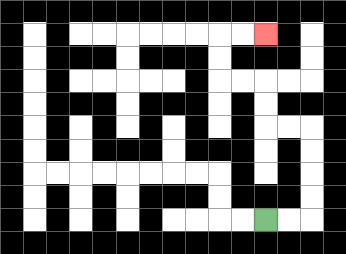{'start': '[11, 9]', 'end': '[11, 1]', 'path_directions': 'R,R,U,U,U,U,L,L,U,U,L,L,U,U,R,R', 'path_coordinates': '[[11, 9], [12, 9], [13, 9], [13, 8], [13, 7], [13, 6], [13, 5], [12, 5], [11, 5], [11, 4], [11, 3], [10, 3], [9, 3], [9, 2], [9, 1], [10, 1], [11, 1]]'}